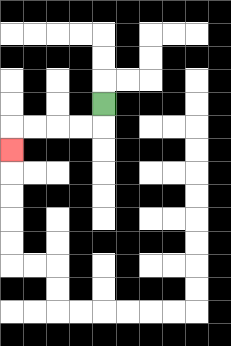{'start': '[4, 4]', 'end': '[0, 6]', 'path_directions': 'D,L,L,L,L,D', 'path_coordinates': '[[4, 4], [4, 5], [3, 5], [2, 5], [1, 5], [0, 5], [0, 6]]'}